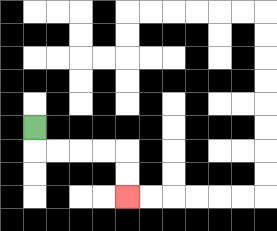{'start': '[1, 5]', 'end': '[5, 8]', 'path_directions': 'D,R,R,R,R,D,D', 'path_coordinates': '[[1, 5], [1, 6], [2, 6], [3, 6], [4, 6], [5, 6], [5, 7], [5, 8]]'}